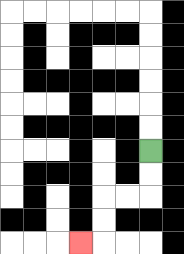{'start': '[6, 6]', 'end': '[3, 10]', 'path_directions': 'D,D,L,L,D,D,L', 'path_coordinates': '[[6, 6], [6, 7], [6, 8], [5, 8], [4, 8], [4, 9], [4, 10], [3, 10]]'}